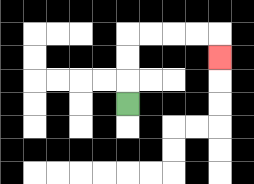{'start': '[5, 4]', 'end': '[9, 2]', 'path_directions': 'U,U,U,R,R,R,R,D', 'path_coordinates': '[[5, 4], [5, 3], [5, 2], [5, 1], [6, 1], [7, 1], [8, 1], [9, 1], [9, 2]]'}